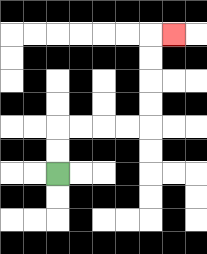{'start': '[2, 7]', 'end': '[7, 1]', 'path_directions': 'U,U,R,R,R,R,U,U,U,U,R', 'path_coordinates': '[[2, 7], [2, 6], [2, 5], [3, 5], [4, 5], [5, 5], [6, 5], [6, 4], [6, 3], [6, 2], [6, 1], [7, 1]]'}